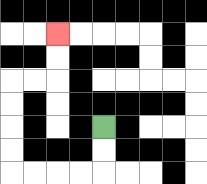{'start': '[4, 5]', 'end': '[2, 1]', 'path_directions': 'D,D,L,L,L,L,U,U,U,U,R,R,U,U', 'path_coordinates': '[[4, 5], [4, 6], [4, 7], [3, 7], [2, 7], [1, 7], [0, 7], [0, 6], [0, 5], [0, 4], [0, 3], [1, 3], [2, 3], [2, 2], [2, 1]]'}